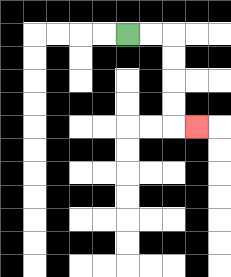{'start': '[5, 1]', 'end': '[8, 5]', 'path_directions': 'R,R,D,D,D,D,R', 'path_coordinates': '[[5, 1], [6, 1], [7, 1], [7, 2], [7, 3], [7, 4], [7, 5], [8, 5]]'}